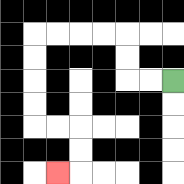{'start': '[7, 3]', 'end': '[2, 7]', 'path_directions': 'L,L,U,U,L,L,L,L,D,D,D,D,R,R,D,D,L', 'path_coordinates': '[[7, 3], [6, 3], [5, 3], [5, 2], [5, 1], [4, 1], [3, 1], [2, 1], [1, 1], [1, 2], [1, 3], [1, 4], [1, 5], [2, 5], [3, 5], [3, 6], [3, 7], [2, 7]]'}